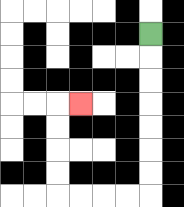{'start': '[6, 1]', 'end': '[3, 4]', 'path_directions': 'D,D,D,D,D,D,D,L,L,L,L,U,U,U,U,R', 'path_coordinates': '[[6, 1], [6, 2], [6, 3], [6, 4], [6, 5], [6, 6], [6, 7], [6, 8], [5, 8], [4, 8], [3, 8], [2, 8], [2, 7], [2, 6], [2, 5], [2, 4], [3, 4]]'}